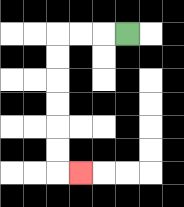{'start': '[5, 1]', 'end': '[3, 7]', 'path_directions': 'L,L,L,D,D,D,D,D,D,R', 'path_coordinates': '[[5, 1], [4, 1], [3, 1], [2, 1], [2, 2], [2, 3], [2, 4], [2, 5], [2, 6], [2, 7], [3, 7]]'}